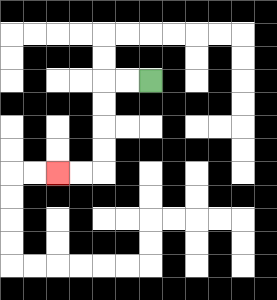{'start': '[6, 3]', 'end': '[2, 7]', 'path_directions': 'L,L,D,D,D,D,L,L', 'path_coordinates': '[[6, 3], [5, 3], [4, 3], [4, 4], [4, 5], [4, 6], [4, 7], [3, 7], [2, 7]]'}